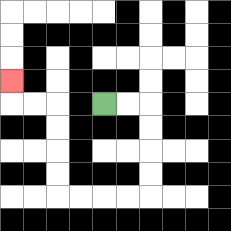{'start': '[4, 4]', 'end': '[0, 3]', 'path_directions': 'R,R,D,D,D,D,L,L,L,L,U,U,U,U,L,L,U', 'path_coordinates': '[[4, 4], [5, 4], [6, 4], [6, 5], [6, 6], [6, 7], [6, 8], [5, 8], [4, 8], [3, 8], [2, 8], [2, 7], [2, 6], [2, 5], [2, 4], [1, 4], [0, 4], [0, 3]]'}